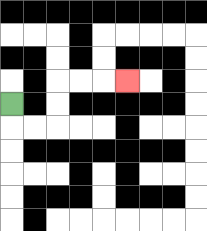{'start': '[0, 4]', 'end': '[5, 3]', 'path_directions': 'D,R,R,U,U,R,R,R', 'path_coordinates': '[[0, 4], [0, 5], [1, 5], [2, 5], [2, 4], [2, 3], [3, 3], [4, 3], [5, 3]]'}